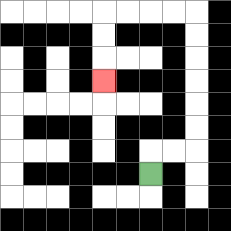{'start': '[6, 7]', 'end': '[4, 3]', 'path_directions': 'U,R,R,U,U,U,U,U,U,L,L,L,L,D,D,D', 'path_coordinates': '[[6, 7], [6, 6], [7, 6], [8, 6], [8, 5], [8, 4], [8, 3], [8, 2], [8, 1], [8, 0], [7, 0], [6, 0], [5, 0], [4, 0], [4, 1], [4, 2], [4, 3]]'}